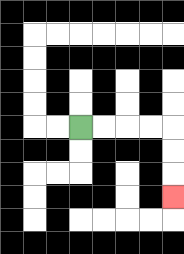{'start': '[3, 5]', 'end': '[7, 8]', 'path_directions': 'R,R,R,R,D,D,D', 'path_coordinates': '[[3, 5], [4, 5], [5, 5], [6, 5], [7, 5], [7, 6], [7, 7], [7, 8]]'}